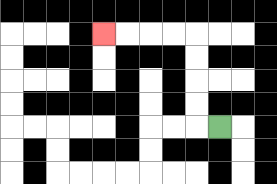{'start': '[9, 5]', 'end': '[4, 1]', 'path_directions': 'L,U,U,U,U,L,L,L,L', 'path_coordinates': '[[9, 5], [8, 5], [8, 4], [8, 3], [8, 2], [8, 1], [7, 1], [6, 1], [5, 1], [4, 1]]'}